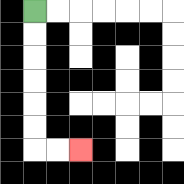{'start': '[1, 0]', 'end': '[3, 6]', 'path_directions': 'D,D,D,D,D,D,R,R', 'path_coordinates': '[[1, 0], [1, 1], [1, 2], [1, 3], [1, 4], [1, 5], [1, 6], [2, 6], [3, 6]]'}